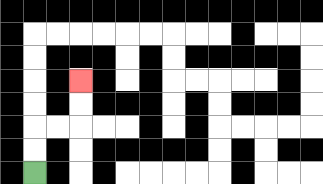{'start': '[1, 7]', 'end': '[3, 3]', 'path_directions': 'U,U,R,R,U,U', 'path_coordinates': '[[1, 7], [1, 6], [1, 5], [2, 5], [3, 5], [3, 4], [3, 3]]'}